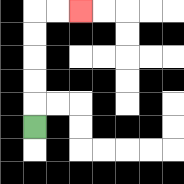{'start': '[1, 5]', 'end': '[3, 0]', 'path_directions': 'U,U,U,U,U,R,R', 'path_coordinates': '[[1, 5], [1, 4], [1, 3], [1, 2], [1, 1], [1, 0], [2, 0], [3, 0]]'}